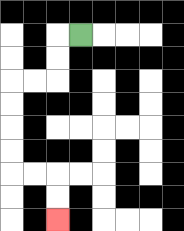{'start': '[3, 1]', 'end': '[2, 9]', 'path_directions': 'L,D,D,L,L,D,D,D,D,R,R,D,D', 'path_coordinates': '[[3, 1], [2, 1], [2, 2], [2, 3], [1, 3], [0, 3], [0, 4], [0, 5], [0, 6], [0, 7], [1, 7], [2, 7], [2, 8], [2, 9]]'}